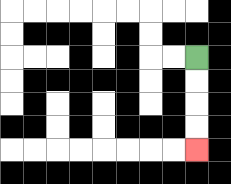{'start': '[8, 2]', 'end': '[8, 6]', 'path_directions': 'D,D,D,D', 'path_coordinates': '[[8, 2], [8, 3], [8, 4], [8, 5], [8, 6]]'}